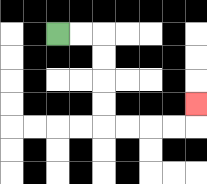{'start': '[2, 1]', 'end': '[8, 4]', 'path_directions': 'R,R,D,D,D,D,R,R,R,R,U', 'path_coordinates': '[[2, 1], [3, 1], [4, 1], [4, 2], [4, 3], [4, 4], [4, 5], [5, 5], [6, 5], [7, 5], [8, 5], [8, 4]]'}